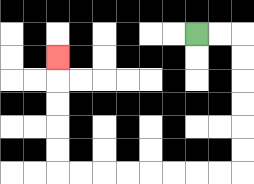{'start': '[8, 1]', 'end': '[2, 2]', 'path_directions': 'R,R,D,D,D,D,D,D,L,L,L,L,L,L,L,L,U,U,U,U,U', 'path_coordinates': '[[8, 1], [9, 1], [10, 1], [10, 2], [10, 3], [10, 4], [10, 5], [10, 6], [10, 7], [9, 7], [8, 7], [7, 7], [6, 7], [5, 7], [4, 7], [3, 7], [2, 7], [2, 6], [2, 5], [2, 4], [2, 3], [2, 2]]'}